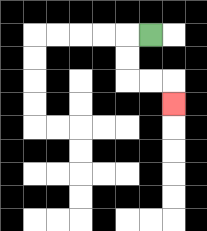{'start': '[6, 1]', 'end': '[7, 4]', 'path_directions': 'L,D,D,R,R,D', 'path_coordinates': '[[6, 1], [5, 1], [5, 2], [5, 3], [6, 3], [7, 3], [7, 4]]'}